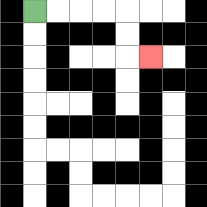{'start': '[1, 0]', 'end': '[6, 2]', 'path_directions': 'R,R,R,R,D,D,R', 'path_coordinates': '[[1, 0], [2, 0], [3, 0], [4, 0], [5, 0], [5, 1], [5, 2], [6, 2]]'}